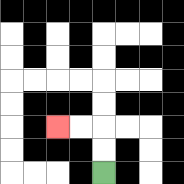{'start': '[4, 7]', 'end': '[2, 5]', 'path_directions': 'U,U,L,L', 'path_coordinates': '[[4, 7], [4, 6], [4, 5], [3, 5], [2, 5]]'}